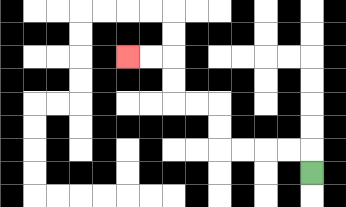{'start': '[13, 7]', 'end': '[5, 2]', 'path_directions': 'U,L,L,L,L,U,U,L,L,U,U,L,L', 'path_coordinates': '[[13, 7], [13, 6], [12, 6], [11, 6], [10, 6], [9, 6], [9, 5], [9, 4], [8, 4], [7, 4], [7, 3], [7, 2], [6, 2], [5, 2]]'}